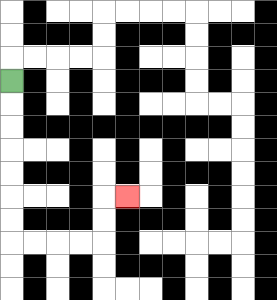{'start': '[0, 3]', 'end': '[5, 8]', 'path_directions': 'D,D,D,D,D,D,D,R,R,R,R,U,U,R', 'path_coordinates': '[[0, 3], [0, 4], [0, 5], [0, 6], [0, 7], [0, 8], [0, 9], [0, 10], [1, 10], [2, 10], [3, 10], [4, 10], [4, 9], [4, 8], [5, 8]]'}